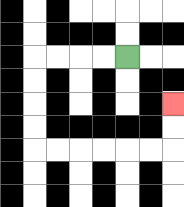{'start': '[5, 2]', 'end': '[7, 4]', 'path_directions': 'L,L,L,L,D,D,D,D,R,R,R,R,R,R,U,U', 'path_coordinates': '[[5, 2], [4, 2], [3, 2], [2, 2], [1, 2], [1, 3], [1, 4], [1, 5], [1, 6], [2, 6], [3, 6], [4, 6], [5, 6], [6, 6], [7, 6], [7, 5], [7, 4]]'}